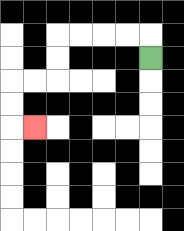{'start': '[6, 2]', 'end': '[1, 5]', 'path_directions': 'U,L,L,L,L,D,D,L,L,D,D,R', 'path_coordinates': '[[6, 2], [6, 1], [5, 1], [4, 1], [3, 1], [2, 1], [2, 2], [2, 3], [1, 3], [0, 3], [0, 4], [0, 5], [1, 5]]'}